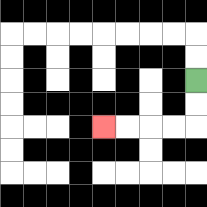{'start': '[8, 3]', 'end': '[4, 5]', 'path_directions': 'D,D,L,L,L,L', 'path_coordinates': '[[8, 3], [8, 4], [8, 5], [7, 5], [6, 5], [5, 5], [4, 5]]'}